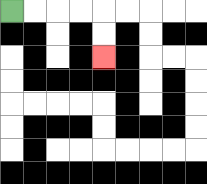{'start': '[0, 0]', 'end': '[4, 2]', 'path_directions': 'R,R,R,R,D,D', 'path_coordinates': '[[0, 0], [1, 0], [2, 0], [3, 0], [4, 0], [4, 1], [4, 2]]'}